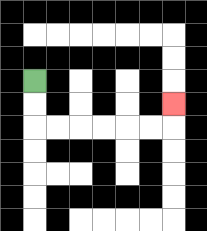{'start': '[1, 3]', 'end': '[7, 4]', 'path_directions': 'D,D,R,R,R,R,R,R,U', 'path_coordinates': '[[1, 3], [1, 4], [1, 5], [2, 5], [3, 5], [4, 5], [5, 5], [6, 5], [7, 5], [7, 4]]'}